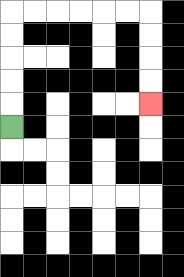{'start': '[0, 5]', 'end': '[6, 4]', 'path_directions': 'U,U,U,U,U,R,R,R,R,R,R,D,D,D,D', 'path_coordinates': '[[0, 5], [0, 4], [0, 3], [0, 2], [0, 1], [0, 0], [1, 0], [2, 0], [3, 0], [4, 0], [5, 0], [6, 0], [6, 1], [6, 2], [6, 3], [6, 4]]'}